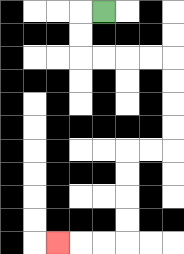{'start': '[4, 0]', 'end': '[2, 10]', 'path_directions': 'L,D,D,R,R,R,R,D,D,D,D,L,L,D,D,D,D,L,L,L', 'path_coordinates': '[[4, 0], [3, 0], [3, 1], [3, 2], [4, 2], [5, 2], [6, 2], [7, 2], [7, 3], [7, 4], [7, 5], [7, 6], [6, 6], [5, 6], [5, 7], [5, 8], [5, 9], [5, 10], [4, 10], [3, 10], [2, 10]]'}